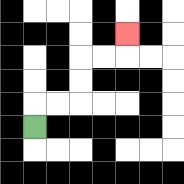{'start': '[1, 5]', 'end': '[5, 1]', 'path_directions': 'U,R,R,U,U,R,R,U', 'path_coordinates': '[[1, 5], [1, 4], [2, 4], [3, 4], [3, 3], [3, 2], [4, 2], [5, 2], [5, 1]]'}